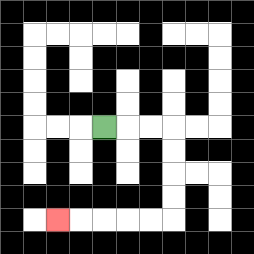{'start': '[4, 5]', 'end': '[2, 9]', 'path_directions': 'R,R,R,D,D,D,D,L,L,L,L,L', 'path_coordinates': '[[4, 5], [5, 5], [6, 5], [7, 5], [7, 6], [7, 7], [7, 8], [7, 9], [6, 9], [5, 9], [4, 9], [3, 9], [2, 9]]'}